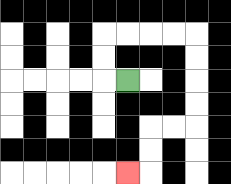{'start': '[5, 3]', 'end': '[5, 7]', 'path_directions': 'L,U,U,R,R,R,R,D,D,D,D,L,L,D,D,L', 'path_coordinates': '[[5, 3], [4, 3], [4, 2], [4, 1], [5, 1], [6, 1], [7, 1], [8, 1], [8, 2], [8, 3], [8, 4], [8, 5], [7, 5], [6, 5], [6, 6], [6, 7], [5, 7]]'}